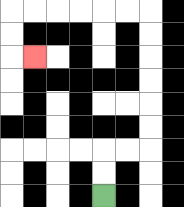{'start': '[4, 8]', 'end': '[1, 2]', 'path_directions': 'U,U,R,R,U,U,U,U,U,U,L,L,L,L,L,L,D,D,R', 'path_coordinates': '[[4, 8], [4, 7], [4, 6], [5, 6], [6, 6], [6, 5], [6, 4], [6, 3], [6, 2], [6, 1], [6, 0], [5, 0], [4, 0], [3, 0], [2, 0], [1, 0], [0, 0], [0, 1], [0, 2], [1, 2]]'}